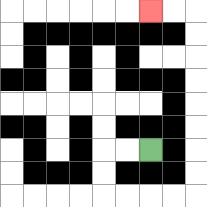{'start': '[6, 6]', 'end': '[6, 0]', 'path_directions': 'L,L,D,D,R,R,R,R,U,U,U,U,U,U,U,U,L,L', 'path_coordinates': '[[6, 6], [5, 6], [4, 6], [4, 7], [4, 8], [5, 8], [6, 8], [7, 8], [8, 8], [8, 7], [8, 6], [8, 5], [8, 4], [8, 3], [8, 2], [8, 1], [8, 0], [7, 0], [6, 0]]'}